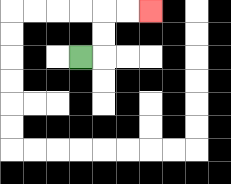{'start': '[3, 2]', 'end': '[6, 0]', 'path_directions': 'R,U,U,R,R', 'path_coordinates': '[[3, 2], [4, 2], [4, 1], [4, 0], [5, 0], [6, 0]]'}